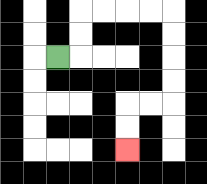{'start': '[2, 2]', 'end': '[5, 6]', 'path_directions': 'R,U,U,R,R,R,R,D,D,D,D,L,L,D,D', 'path_coordinates': '[[2, 2], [3, 2], [3, 1], [3, 0], [4, 0], [5, 0], [6, 0], [7, 0], [7, 1], [7, 2], [7, 3], [7, 4], [6, 4], [5, 4], [5, 5], [5, 6]]'}